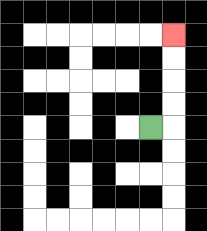{'start': '[6, 5]', 'end': '[7, 1]', 'path_directions': 'R,U,U,U,U', 'path_coordinates': '[[6, 5], [7, 5], [7, 4], [7, 3], [7, 2], [7, 1]]'}